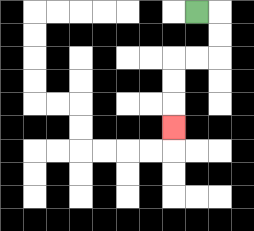{'start': '[8, 0]', 'end': '[7, 5]', 'path_directions': 'R,D,D,L,L,D,D,D', 'path_coordinates': '[[8, 0], [9, 0], [9, 1], [9, 2], [8, 2], [7, 2], [7, 3], [7, 4], [7, 5]]'}